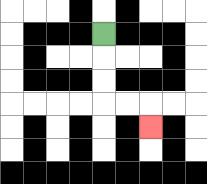{'start': '[4, 1]', 'end': '[6, 5]', 'path_directions': 'D,D,D,R,R,D', 'path_coordinates': '[[4, 1], [4, 2], [4, 3], [4, 4], [5, 4], [6, 4], [6, 5]]'}